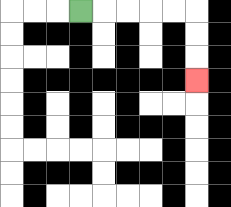{'start': '[3, 0]', 'end': '[8, 3]', 'path_directions': 'R,R,R,R,R,D,D,D', 'path_coordinates': '[[3, 0], [4, 0], [5, 0], [6, 0], [7, 0], [8, 0], [8, 1], [8, 2], [8, 3]]'}